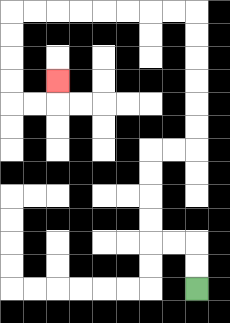{'start': '[8, 12]', 'end': '[2, 3]', 'path_directions': 'U,U,L,L,U,U,U,U,R,R,U,U,U,U,U,U,L,L,L,L,L,L,L,L,D,D,D,D,R,R,U', 'path_coordinates': '[[8, 12], [8, 11], [8, 10], [7, 10], [6, 10], [6, 9], [6, 8], [6, 7], [6, 6], [7, 6], [8, 6], [8, 5], [8, 4], [8, 3], [8, 2], [8, 1], [8, 0], [7, 0], [6, 0], [5, 0], [4, 0], [3, 0], [2, 0], [1, 0], [0, 0], [0, 1], [0, 2], [0, 3], [0, 4], [1, 4], [2, 4], [2, 3]]'}